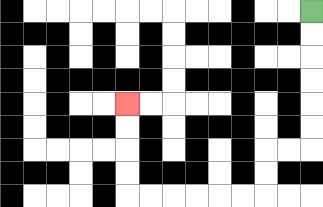{'start': '[13, 0]', 'end': '[5, 4]', 'path_directions': 'D,D,D,D,D,D,L,L,D,D,L,L,L,L,L,L,U,U,U,U', 'path_coordinates': '[[13, 0], [13, 1], [13, 2], [13, 3], [13, 4], [13, 5], [13, 6], [12, 6], [11, 6], [11, 7], [11, 8], [10, 8], [9, 8], [8, 8], [7, 8], [6, 8], [5, 8], [5, 7], [5, 6], [5, 5], [5, 4]]'}